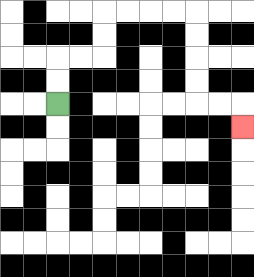{'start': '[2, 4]', 'end': '[10, 5]', 'path_directions': 'U,U,R,R,U,U,R,R,R,R,D,D,D,D,R,R,D', 'path_coordinates': '[[2, 4], [2, 3], [2, 2], [3, 2], [4, 2], [4, 1], [4, 0], [5, 0], [6, 0], [7, 0], [8, 0], [8, 1], [8, 2], [8, 3], [8, 4], [9, 4], [10, 4], [10, 5]]'}